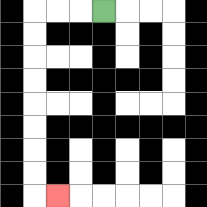{'start': '[4, 0]', 'end': '[2, 8]', 'path_directions': 'L,L,L,D,D,D,D,D,D,D,D,R', 'path_coordinates': '[[4, 0], [3, 0], [2, 0], [1, 0], [1, 1], [1, 2], [1, 3], [1, 4], [1, 5], [1, 6], [1, 7], [1, 8], [2, 8]]'}